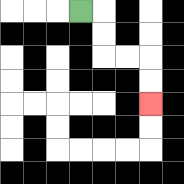{'start': '[3, 0]', 'end': '[6, 4]', 'path_directions': 'R,D,D,R,R,D,D', 'path_coordinates': '[[3, 0], [4, 0], [4, 1], [4, 2], [5, 2], [6, 2], [6, 3], [6, 4]]'}